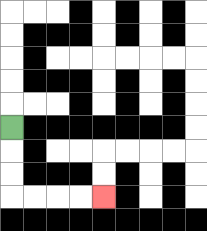{'start': '[0, 5]', 'end': '[4, 8]', 'path_directions': 'D,D,D,R,R,R,R', 'path_coordinates': '[[0, 5], [0, 6], [0, 7], [0, 8], [1, 8], [2, 8], [3, 8], [4, 8]]'}